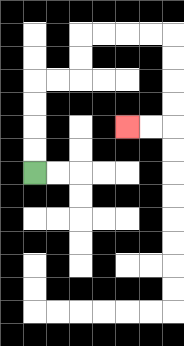{'start': '[1, 7]', 'end': '[5, 5]', 'path_directions': 'U,U,U,U,R,R,U,U,R,R,R,R,D,D,D,D,L,L', 'path_coordinates': '[[1, 7], [1, 6], [1, 5], [1, 4], [1, 3], [2, 3], [3, 3], [3, 2], [3, 1], [4, 1], [5, 1], [6, 1], [7, 1], [7, 2], [7, 3], [7, 4], [7, 5], [6, 5], [5, 5]]'}